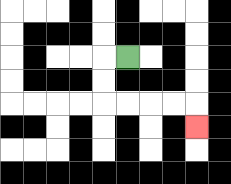{'start': '[5, 2]', 'end': '[8, 5]', 'path_directions': 'L,D,D,R,R,R,R,D', 'path_coordinates': '[[5, 2], [4, 2], [4, 3], [4, 4], [5, 4], [6, 4], [7, 4], [8, 4], [8, 5]]'}